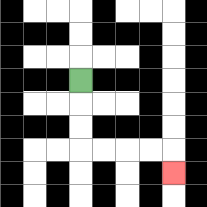{'start': '[3, 3]', 'end': '[7, 7]', 'path_directions': 'D,D,D,R,R,R,R,D', 'path_coordinates': '[[3, 3], [3, 4], [3, 5], [3, 6], [4, 6], [5, 6], [6, 6], [7, 6], [7, 7]]'}